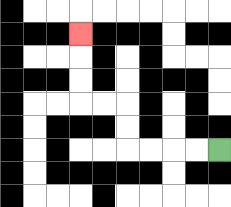{'start': '[9, 6]', 'end': '[3, 1]', 'path_directions': 'L,L,L,L,U,U,L,L,U,U,U', 'path_coordinates': '[[9, 6], [8, 6], [7, 6], [6, 6], [5, 6], [5, 5], [5, 4], [4, 4], [3, 4], [3, 3], [3, 2], [3, 1]]'}